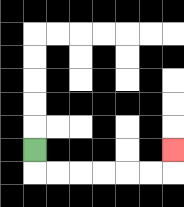{'start': '[1, 6]', 'end': '[7, 6]', 'path_directions': 'D,R,R,R,R,R,R,U', 'path_coordinates': '[[1, 6], [1, 7], [2, 7], [3, 7], [4, 7], [5, 7], [6, 7], [7, 7], [7, 6]]'}